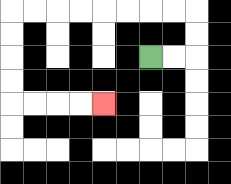{'start': '[6, 2]', 'end': '[4, 4]', 'path_directions': 'R,R,U,U,L,L,L,L,L,L,L,L,D,D,D,D,R,R,R,R', 'path_coordinates': '[[6, 2], [7, 2], [8, 2], [8, 1], [8, 0], [7, 0], [6, 0], [5, 0], [4, 0], [3, 0], [2, 0], [1, 0], [0, 0], [0, 1], [0, 2], [0, 3], [0, 4], [1, 4], [2, 4], [3, 4], [4, 4]]'}